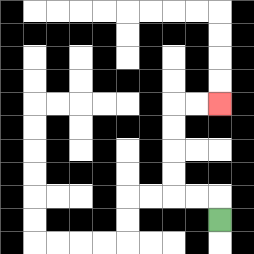{'start': '[9, 9]', 'end': '[9, 4]', 'path_directions': 'U,L,L,U,U,U,U,R,R', 'path_coordinates': '[[9, 9], [9, 8], [8, 8], [7, 8], [7, 7], [7, 6], [7, 5], [7, 4], [8, 4], [9, 4]]'}